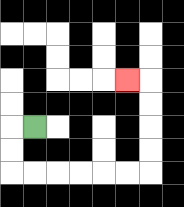{'start': '[1, 5]', 'end': '[5, 3]', 'path_directions': 'L,D,D,R,R,R,R,R,R,U,U,U,U,L', 'path_coordinates': '[[1, 5], [0, 5], [0, 6], [0, 7], [1, 7], [2, 7], [3, 7], [4, 7], [5, 7], [6, 7], [6, 6], [6, 5], [6, 4], [6, 3], [5, 3]]'}